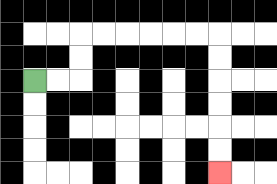{'start': '[1, 3]', 'end': '[9, 7]', 'path_directions': 'R,R,U,U,R,R,R,R,R,R,D,D,D,D,D,D', 'path_coordinates': '[[1, 3], [2, 3], [3, 3], [3, 2], [3, 1], [4, 1], [5, 1], [6, 1], [7, 1], [8, 1], [9, 1], [9, 2], [9, 3], [9, 4], [9, 5], [9, 6], [9, 7]]'}